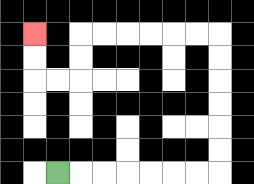{'start': '[2, 7]', 'end': '[1, 1]', 'path_directions': 'R,R,R,R,R,R,R,U,U,U,U,U,U,L,L,L,L,L,L,D,D,L,L,U,U', 'path_coordinates': '[[2, 7], [3, 7], [4, 7], [5, 7], [6, 7], [7, 7], [8, 7], [9, 7], [9, 6], [9, 5], [9, 4], [9, 3], [9, 2], [9, 1], [8, 1], [7, 1], [6, 1], [5, 1], [4, 1], [3, 1], [3, 2], [3, 3], [2, 3], [1, 3], [1, 2], [1, 1]]'}